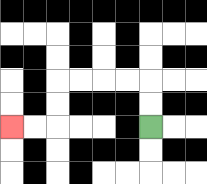{'start': '[6, 5]', 'end': '[0, 5]', 'path_directions': 'U,U,L,L,L,L,D,D,L,L', 'path_coordinates': '[[6, 5], [6, 4], [6, 3], [5, 3], [4, 3], [3, 3], [2, 3], [2, 4], [2, 5], [1, 5], [0, 5]]'}